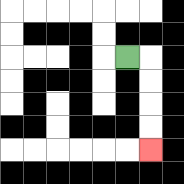{'start': '[5, 2]', 'end': '[6, 6]', 'path_directions': 'R,D,D,D,D', 'path_coordinates': '[[5, 2], [6, 2], [6, 3], [6, 4], [6, 5], [6, 6]]'}